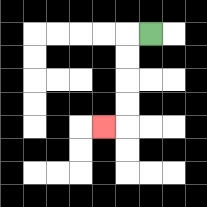{'start': '[6, 1]', 'end': '[4, 5]', 'path_directions': 'L,D,D,D,D,L', 'path_coordinates': '[[6, 1], [5, 1], [5, 2], [5, 3], [5, 4], [5, 5], [4, 5]]'}